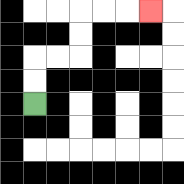{'start': '[1, 4]', 'end': '[6, 0]', 'path_directions': 'U,U,R,R,U,U,R,R,R', 'path_coordinates': '[[1, 4], [1, 3], [1, 2], [2, 2], [3, 2], [3, 1], [3, 0], [4, 0], [5, 0], [6, 0]]'}